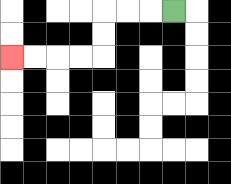{'start': '[7, 0]', 'end': '[0, 2]', 'path_directions': 'L,L,L,D,D,L,L,L,L', 'path_coordinates': '[[7, 0], [6, 0], [5, 0], [4, 0], [4, 1], [4, 2], [3, 2], [2, 2], [1, 2], [0, 2]]'}